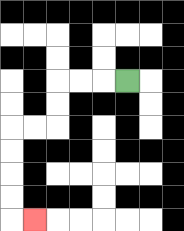{'start': '[5, 3]', 'end': '[1, 9]', 'path_directions': 'L,L,L,D,D,L,L,D,D,D,D,R', 'path_coordinates': '[[5, 3], [4, 3], [3, 3], [2, 3], [2, 4], [2, 5], [1, 5], [0, 5], [0, 6], [0, 7], [0, 8], [0, 9], [1, 9]]'}